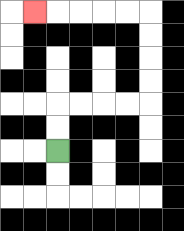{'start': '[2, 6]', 'end': '[1, 0]', 'path_directions': 'U,U,R,R,R,R,U,U,U,U,L,L,L,L,L', 'path_coordinates': '[[2, 6], [2, 5], [2, 4], [3, 4], [4, 4], [5, 4], [6, 4], [6, 3], [6, 2], [6, 1], [6, 0], [5, 0], [4, 0], [3, 0], [2, 0], [1, 0]]'}